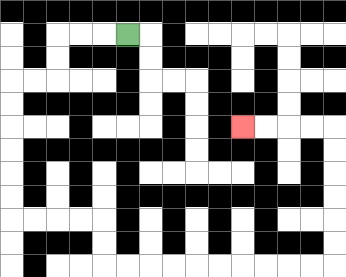{'start': '[5, 1]', 'end': '[10, 5]', 'path_directions': 'L,L,L,D,D,L,L,D,D,D,D,D,D,R,R,R,R,D,D,R,R,R,R,R,R,R,R,R,R,U,U,U,U,U,U,L,L,L,L', 'path_coordinates': '[[5, 1], [4, 1], [3, 1], [2, 1], [2, 2], [2, 3], [1, 3], [0, 3], [0, 4], [0, 5], [0, 6], [0, 7], [0, 8], [0, 9], [1, 9], [2, 9], [3, 9], [4, 9], [4, 10], [4, 11], [5, 11], [6, 11], [7, 11], [8, 11], [9, 11], [10, 11], [11, 11], [12, 11], [13, 11], [14, 11], [14, 10], [14, 9], [14, 8], [14, 7], [14, 6], [14, 5], [13, 5], [12, 5], [11, 5], [10, 5]]'}